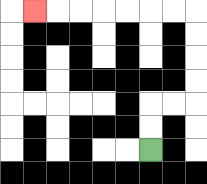{'start': '[6, 6]', 'end': '[1, 0]', 'path_directions': 'U,U,R,R,U,U,U,U,L,L,L,L,L,L,L', 'path_coordinates': '[[6, 6], [6, 5], [6, 4], [7, 4], [8, 4], [8, 3], [8, 2], [8, 1], [8, 0], [7, 0], [6, 0], [5, 0], [4, 0], [3, 0], [2, 0], [1, 0]]'}